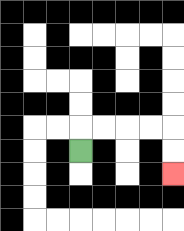{'start': '[3, 6]', 'end': '[7, 7]', 'path_directions': 'U,R,R,R,R,D,D', 'path_coordinates': '[[3, 6], [3, 5], [4, 5], [5, 5], [6, 5], [7, 5], [7, 6], [7, 7]]'}